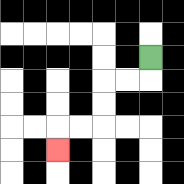{'start': '[6, 2]', 'end': '[2, 6]', 'path_directions': 'D,L,L,D,D,L,L,D', 'path_coordinates': '[[6, 2], [6, 3], [5, 3], [4, 3], [4, 4], [4, 5], [3, 5], [2, 5], [2, 6]]'}